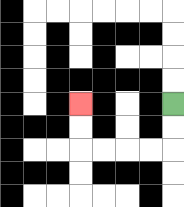{'start': '[7, 4]', 'end': '[3, 4]', 'path_directions': 'D,D,L,L,L,L,U,U', 'path_coordinates': '[[7, 4], [7, 5], [7, 6], [6, 6], [5, 6], [4, 6], [3, 6], [3, 5], [3, 4]]'}